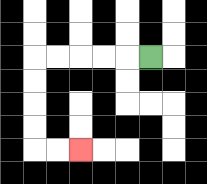{'start': '[6, 2]', 'end': '[3, 6]', 'path_directions': 'L,L,L,L,L,D,D,D,D,R,R', 'path_coordinates': '[[6, 2], [5, 2], [4, 2], [3, 2], [2, 2], [1, 2], [1, 3], [1, 4], [1, 5], [1, 6], [2, 6], [3, 6]]'}